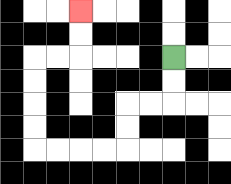{'start': '[7, 2]', 'end': '[3, 0]', 'path_directions': 'D,D,L,L,D,D,L,L,L,L,U,U,U,U,R,R,U,U', 'path_coordinates': '[[7, 2], [7, 3], [7, 4], [6, 4], [5, 4], [5, 5], [5, 6], [4, 6], [3, 6], [2, 6], [1, 6], [1, 5], [1, 4], [1, 3], [1, 2], [2, 2], [3, 2], [3, 1], [3, 0]]'}